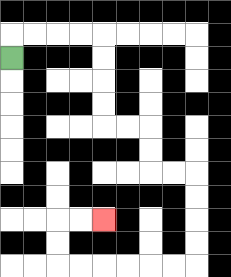{'start': '[0, 2]', 'end': '[4, 9]', 'path_directions': 'U,R,R,R,R,D,D,D,D,R,R,D,D,R,R,D,D,D,D,L,L,L,L,L,L,U,U,R,R', 'path_coordinates': '[[0, 2], [0, 1], [1, 1], [2, 1], [3, 1], [4, 1], [4, 2], [4, 3], [4, 4], [4, 5], [5, 5], [6, 5], [6, 6], [6, 7], [7, 7], [8, 7], [8, 8], [8, 9], [8, 10], [8, 11], [7, 11], [6, 11], [5, 11], [4, 11], [3, 11], [2, 11], [2, 10], [2, 9], [3, 9], [4, 9]]'}